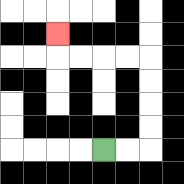{'start': '[4, 6]', 'end': '[2, 1]', 'path_directions': 'R,R,U,U,U,U,L,L,L,L,U', 'path_coordinates': '[[4, 6], [5, 6], [6, 6], [6, 5], [6, 4], [6, 3], [6, 2], [5, 2], [4, 2], [3, 2], [2, 2], [2, 1]]'}